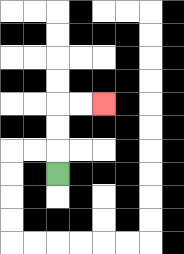{'start': '[2, 7]', 'end': '[4, 4]', 'path_directions': 'U,U,U,R,R', 'path_coordinates': '[[2, 7], [2, 6], [2, 5], [2, 4], [3, 4], [4, 4]]'}